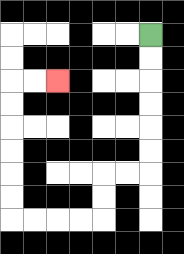{'start': '[6, 1]', 'end': '[2, 3]', 'path_directions': 'D,D,D,D,D,D,L,L,D,D,L,L,L,L,U,U,U,U,U,U,R,R', 'path_coordinates': '[[6, 1], [6, 2], [6, 3], [6, 4], [6, 5], [6, 6], [6, 7], [5, 7], [4, 7], [4, 8], [4, 9], [3, 9], [2, 9], [1, 9], [0, 9], [0, 8], [0, 7], [0, 6], [0, 5], [0, 4], [0, 3], [1, 3], [2, 3]]'}